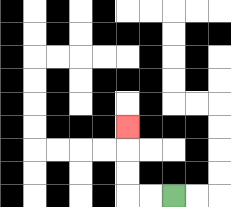{'start': '[7, 8]', 'end': '[5, 5]', 'path_directions': 'L,L,U,U,U', 'path_coordinates': '[[7, 8], [6, 8], [5, 8], [5, 7], [5, 6], [5, 5]]'}